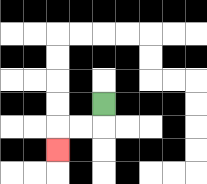{'start': '[4, 4]', 'end': '[2, 6]', 'path_directions': 'D,L,L,D', 'path_coordinates': '[[4, 4], [4, 5], [3, 5], [2, 5], [2, 6]]'}